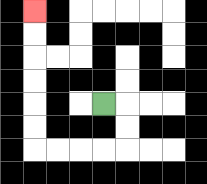{'start': '[4, 4]', 'end': '[1, 0]', 'path_directions': 'R,D,D,L,L,L,L,U,U,U,U,U,U', 'path_coordinates': '[[4, 4], [5, 4], [5, 5], [5, 6], [4, 6], [3, 6], [2, 6], [1, 6], [1, 5], [1, 4], [1, 3], [1, 2], [1, 1], [1, 0]]'}